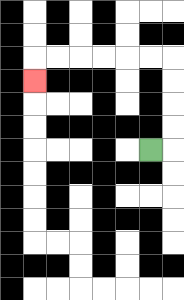{'start': '[6, 6]', 'end': '[1, 3]', 'path_directions': 'R,U,U,U,U,L,L,L,L,L,L,D', 'path_coordinates': '[[6, 6], [7, 6], [7, 5], [7, 4], [7, 3], [7, 2], [6, 2], [5, 2], [4, 2], [3, 2], [2, 2], [1, 2], [1, 3]]'}